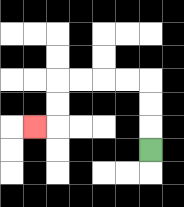{'start': '[6, 6]', 'end': '[1, 5]', 'path_directions': 'U,U,U,L,L,L,L,D,D,L', 'path_coordinates': '[[6, 6], [6, 5], [6, 4], [6, 3], [5, 3], [4, 3], [3, 3], [2, 3], [2, 4], [2, 5], [1, 5]]'}